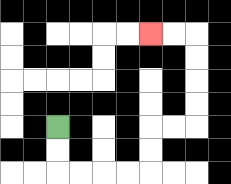{'start': '[2, 5]', 'end': '[6, 1]', 'path_directions': 'D,D,R,R,R,R,U,U,R,R,U,U,U,U,L,L', 'path_coordinates': '[[2, 5], [2, 6], [2, 7], [3, 7], [4, 7], [5, 7], [6, 7], [6, 6], [6, 5], [7, 5], [8, 5], [8, 4], [8, 3], [8, 2], [8, 1], [7, 1], [6, 1]]'}